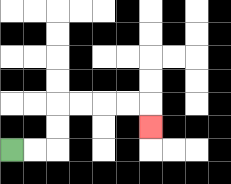{'start': '[0, 6]', 'end': '[6, 5]', 'path_directions': 'R,R,U,U,R,R,R,R,D', 'path_coordinates': '[[0, 6], [1, 6], [2, 6], [2, 5], [2, 4], [3, 4], [4, 4], [5, 4], [6, 4], [6, 5]]'}